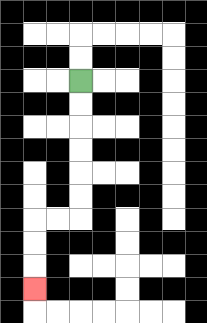{'start': '[3, 3]', 'end': '[1, 12]', 'path_directions': 'D,D,D,D,D,D,L,L,D,D,D', 'path_coordinates': '[[3, 3], [3, 4], [3, 5], [3, 6], [3, 7], [3, 8], [3, 9], [2, 9], [1, 9], [1, 10], [1, 11], [1, 12]]'}